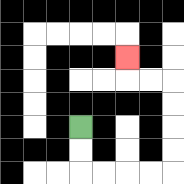{'start': '[3, 5]', 'end': '[5, 2]', 'path_directions': 'D,D,R,R,R,R,U,U,U,U,L,L,U', 'path_coordinates': '[[3, 5], [3, 6], [3, 7], [4, 7], [5, 7], [6, 7], [7, 7], [7, 6], [7, 5], [7, 4], [7, 3], [6, 3], [5, 3], [5, 2]]'}